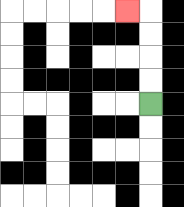{'start': '[6, 4]', 'end': '[5, 0]', 'path_directions': 'U,U,U,U,L', 'path_coordinates': '[[6, 4], [6, 3], [6, 2], [6, 1], [6, 0], [5, 0]]'}